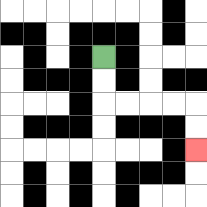{'start': '[4, 2]', 'end': '[8, 6]', 'path_directions': 'D,D,R,R,R,R,D,D', 'path_coordinates': '[[4, 2], [4, 3], [4, 4], [5, 4], [6, 4], [7, 4], [8, 4], [8, 5], [8, 6]]'}